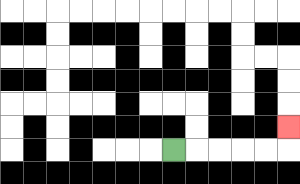{'start': '[7, 6]', 'end': '[12, 5]', 'path_directions': 'R,R,R,R,R,U', 'path_coordinates': '[[7, 6], [8, 6], [9, 6], [10, 6], [11, 6], [12, 6], [12, 5]]'}